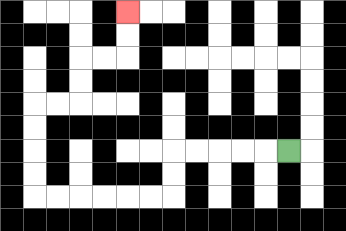{'start': '[12, 6]', 'end': '[5, 0]', 'path_directions': 'L,L,L,L,L,D,D,L,L,L,L,L,L,U,U,U,U,R,R,U,U,R,R,U,U', 'path_coordinates': '[[12, 6], [11, 6], [10, 6], [9, 6], [8, 6], [7, 6], [7, 7], [7, 8], [6, 8], [5, 8], [4, 8], [3, 8], [2, 8], [1, 8], [1, 7], [1, 6], [1, 5], [1, 4], [2, 4], [3, 4], [3, 3], [3, 2], [4, 2], [5, 2], [5, 1], [5, 0]]'}